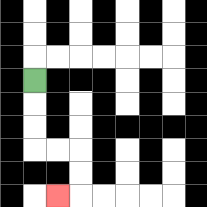{'start': '[1, 3]', 'end': '[2, 8]', 'path_directions': 'D,D,D,R,R,D,D,L', 'path_coordinates': '[[1, 3], [1, 4], [1, 5], [1, 6], [2, 6], [3, 6], [3, 7], [3, 8], [2, 8]]'}